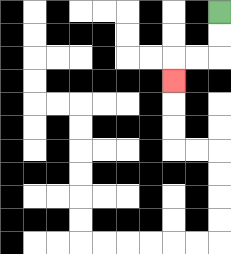{'start': '[9, 0]', 'end': '[7, 3]', 'path_directions': 'D,D,L,L,D', 'path_coordinates': '[[9, 0], [9, 1], [9, 2], [8, 2], [7, 2], [7, 3]]'}